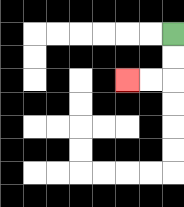{'start': '[7, 1]', 'end': '[5, 3]', 'path_directions': 'D,D,L,L', 'path_coordinates': '[[7, 1], [7, 2], [7, 3], [6, 3], [5, 3]]'}